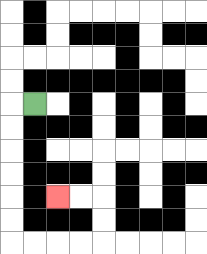{'start': '[1, 4]', 'end': '[2, 8]', 'path_directions': 'L,D,D,D,D,D,D,R,R,R,R,U,U,L,L', 'path_coordinates': '[[1, 4], [0, 4], [0, 5], [0, 6], [0, 7], [0, 8], [0, 9], [0, 10], [1, 10], [2, 10], [3, 10], [4, 10], [4, 9], [4, 8], [3, 8], [2, 8]]'}